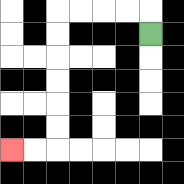{'start': '[6, 1]', 'end': '[0, 6]', 'path_directions': 'U,L,L,L,L,D,D,D,D,D,D,L,L', 'path_coordinates': '[[6, 1], [6, 0], [5, 0], [4, 0], [3, 0], [2, 0], [2, 1], [2, 2], [2, 3], [2, 4], [2, 5], [2, 6], [1, 6], [0, 6]]'}